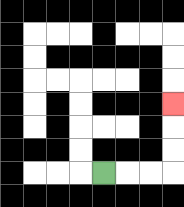{'start': '[4, 7]', 'end': '[7, 4]', 'path_directions': 'R,R,R,U,U,U', 'path_coordinates': '[[4, 7], [5, 7], [6, 7], [7, 7], [7, 6], [7, 5], [7, 4]]'}